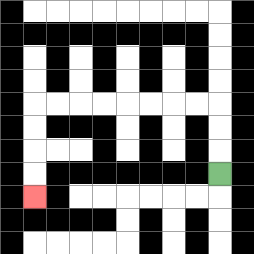{'start': '[9, 7]', 'end': '[1, 8]', 'path_directions': 'U,U,U,L,L,L,L,L,L,L,L,D,D,D,D', 'path_coordinates': '[[9, 7], [9, 6], [9, 5], [9, 4], [8, 4], [7, 4], [6, 4], [5, 4], [4, 4], [3, 4], [2, 4], [1, 4], [1, 5], [1, 6], [1, 7], [1, 8]]'}